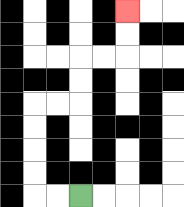{'start': '[3, 8]', 'end': '[5, 0]', 'path_directions': 'L,L,U,U,U,U,R,R,U,U,R,R,U,U', 'path_coordinates': '[[3, 8], [2, 8], [1, 8], [1, 7], [1, 6], [1, 5], [1, 4], [2, 4], [3, 4], [3, 3], [3, 2], [4, 2], [5, 2], [5, 1], [5, 0]]'}